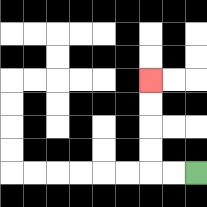{'start': '[8, 7]', 'end': '[6, 3]', 'path_directions': 'L,L,U,U,U,U', 'path_coordinates': '[[8, 7], [7, 7], [6, 7], [6, 6], [6, 5], [6, 4], [6, 3]]'}